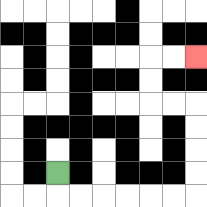{'start': '[2, 7]', 'end': '[8, 2]', 'path_directions': 'D,R,R,R,R,R,R,U,U,U,U,L,L,U,U,R,R', 'path_coordinates': '[[2, 7], [2, 8], [3, 8], [4, 8], [5, 8], [6, 8], [7, 8], [8, 8], [8, 7], [8, 6], [8, 5], [8, 4], [7, 4], [6, 4], [6, 3], [6, 2], [7, 2], [8, 2]]'}